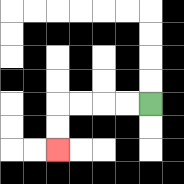{'start': '[6, 4]', 'end': '[2, 6]', 'path_directions': 'L,L,L,L,D,D', 'path_coordinates': '[[6, 4], [5, 4], [4, 4], [3, 4], [2, 4], [2, 5], [2, 6]]'}